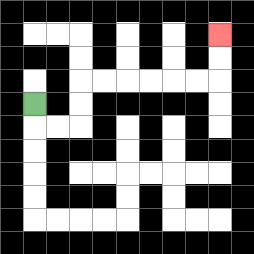{'start': '[1, 4]', 'end': '[9, 1]', 'path_directions': 'D,R,R,U,U,R,R,R,R,R,R,U,U', 'path_coordinates': '[[1, 4], [1, 5], [2, 5], [3, 5], [3, 4], [3, 3], [4, 3], [5, 3], [6, 3], [7, 3], [8, 3], [9, 3], [9, 2], [9, 1]]'}